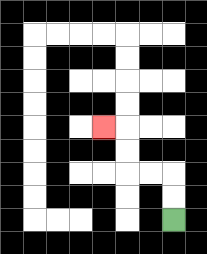{'start': '[7, 9]', 'end': '[4, 5]', 'path_directions': 'U,U,L,L,U,U,L', 'path_coordinates': '[[7, 9], [7, 8], [7, 7], [6, 7], [5, 7], [5, 6], [5, 5], [4, 5]]'}